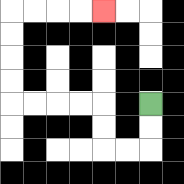{'start': '[6, 4]', 'end': '[4, 0]', 'path_directions': 'D,D,L,L,U,U,L,L,L,L,U,U,U,U,R,R,R,R', 'path_coordinates': '[[6, 4], [6, 5], [6, 6], [5, 6], [4, 6], [4, 5], [4, 4], [3, 4], [2, 4], [1, 4], [0, 4], [0, 3], [0, 2], [0, 1], [0, 0], [1, 0], [2, 0], [3, 0], [4, 0]]'}